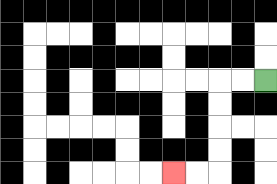{'start': '[11, 3]', 'end': '[7, 7]', 'path_directions': 'L,L,D,D,D,D,L,L', 'path_coordinates': '[[11, 3], [10, 3], [9, 3], [9, 4], [9, 5], [9, 6], [9, 7], [8, 7], [7, 7]]'}